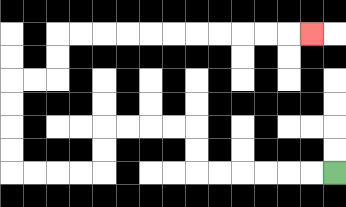{'start': '[14, 7]', 'end': '[13, 1]', 'path_directions': 'L,L,L,L,L,L,U,U,L,L,L,L,D,D,L,L,L,L,U,U,U,U,R,R,U,U,R,R,R,R,R,R,R,R,R,R,R', 'path_coordinates': '[[14, 7], [13, 7], [12, 7], [11, 7], [10, 7], [9, 7], [8, 7], [8, 6], [8, 5], [7, 5], [6, 5], [5, 5], [4, 5], [4, 6], [4, 7], [3, 7], [2, 7], [1, 7], [0, 7], [0, 6], [0, 5], [0, 4], [0, 3], [1, 3], [2, 3], [2, 2], [2, 1], [3, 1], [4, 1], [5, 1], [6, 1], [7, 1], [8, 1], [9, 1], [10, 1], [11, 1], [12, 1], [13, 1]]'}